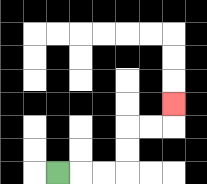{'start': '[2, 7]', 'end': '[7, 4]', 'path_directions': 'R,R,R,U,U,R,R,U', 'path_coordinates': '[[2, 7], [3, 7], [4, 7], [5, 7], [5, 6], [5, 5], [6, 5], [7, 5], [7, 4]]'}